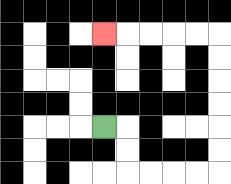{'start': '[4, 5]', 'end': '[4, 1]', 'path_directions': 'R,D,D,R,R,R,R,U,U,U,U,U,U,L,L,L,L,L', 'path_coordinates': '[[4, 5], [5, 5], [5, 6], [5, 7], [6, 7], [7, 7], [8, 7], [9, 7], [9, 6], [9, 5], [9, 4], [9, 3], [9, 2], [9, 1], [8, 1], [7, 1], [6, 1], [5, 1], [4, 1]]'}